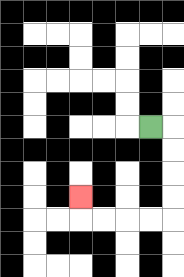{'start': '[6, 5]', 'end': '[3, 8]', 'path_directions': 'R,D,D,D,D,L,L,L,L,U', 'path_coordinates': '[[6, 5], [7, 5], [7, 6], [7, 7], [7, 8], [7, 9], [6, 9], [5, 9], [4, 9], [3, 9], [3, 8]]'}